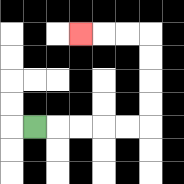{'start': '[1, 5]', 'end': '[3, 1]', 'path_directions': 'R,R,R,R,R,U,U,U,U,L,L,L', 'path_coordinates': '[[1, 5], [2, 5], [3, 5], [4, 5], [5, 5], [6, 5], [6, 4], [6, 3], [6, 2], [6, 1], [5, 1], [4, 1], [3, 1]]'}